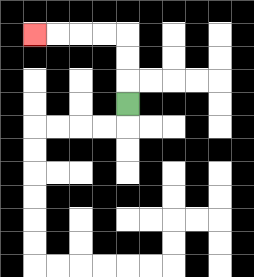{'start': '[5, 4]', 'end': '[1, 1]', 'path_directions': 'U,U,U,L,L,L,L', 'path_coordinates': '[[5, 4], [5, 3], [5, 2], [5, 1], [4, 1], [3, 1], [2, 1], [1, 1]]'}